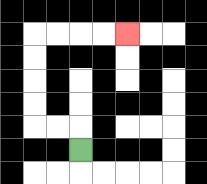{'start': '[3, 6]', 'end': '[5, 1]', 'path_directions': 'U,L,L,U,U,U,U,R,R,R,R', 'path_coordinates': '[[3, 6], [3, 5], [2, 5], [1, 5], [1, 4], [1, 3], [1, 2], [1, 1], [2, 1], [3, 1], [4, 1], [5, 1]]'}